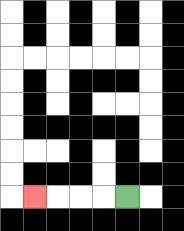{'start': '[5, 8]', 'end': '[1, 8]', 'path_directions': 'L,L,L,L', 'path_coordinates': '[[5, 8], [4, 8], [3, 8], [2, 8], [1, 8]]'}